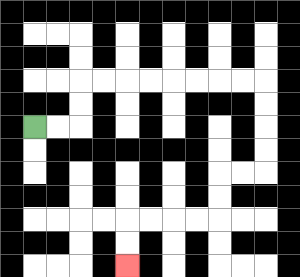{'start': '[1, 5]', 'end': '[5, 11]', 'path_directions': 'R,R,U,U,R,R,R,R,R,R,R,R,D,D,D,D,L,L,D,D,L,L,L,L,D,D', 'path_coordinates': '[[1, 5], [2, 5], [3, 5], [3, 4], [3, 3], [4, 3], [5, 3], [6, 3], [7, 3], [8, 3], [9, 3], [10, 3], [11, 3], [11, 4], [11, 5], [11, 6], [11, 7], [10, 7], [9, 7], [9, 8], [9, 9], [8, 9], [7, 9], [6, 9], [5, 9], [5, 10], [5, 11]]'}